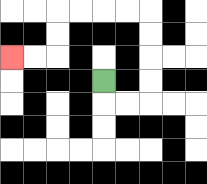{'start': '[4, 3]', 'end': '[0, 2]', 'path_directions': 'D,R,R,U,U,U,U,L,L,L,L,D,D,L,L', 'path_coordinates': '[[4, 3], [4, 4], [5, 4], [6, 4], [6, 3], [6, 2], [6, 1], [6, 0], [5, 0], [4, 0], [3, 0], [2, 0], [2, 1], [2, 2], [1, 2], [0, 2]]'}